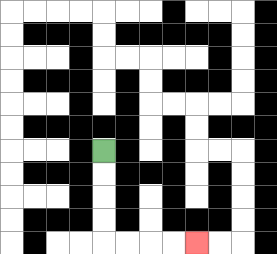{'start': '[4, 6]', 'end': '[8, 10]', 'path_directions': 'D,D,D,D,R,R,R,R', 'path_coordinates': '[[4, 6], [4, 7], [4, 8], [4, 9], [4, 10], [5, 10], [6, 10], [7, 10], [8, 10]]'}